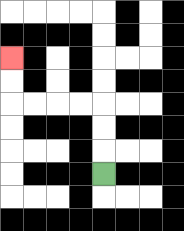{'start': '[4, 7]', 'end': '[0, 2]', 'path_directions': 'U,U,U,L,L,L,L,U,U', 'path_coordinates': '[[4, 7], [4, 6], [4, 5], [4, 4], [3, 4], [2, 4], [1, 4], [0, 4], [0, 3], [0, 2]]'}